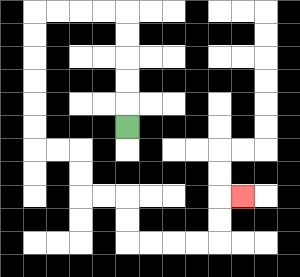{'start': '[5, 5]', 'end': '[10, 8]', 'path_directions': 'U,U,U,U,U,L,L,L,L,D,D,D,D,D,D,R,R,D,D,R,R,D,D,R,R,R,R,U,U,R', 'path_coordinates': '[[5, 5], [5, 4], [5, 3], [5, 2], [5, 1], [5, 0], [4, 0], [3, 0], [2, 0], [1, 0], [1, 1], [1, 2], [1, 3], [1, 4], [1, 5], [1, 6], [2, 6], [3, 6], [3, 7], [3, 8], [4, 8], [5, 8], [5, 9], [5, 10], [6, 10], [7, 10], [8, 10], [9, 10], [9, 9], [9, 8], [10, 8]]'}